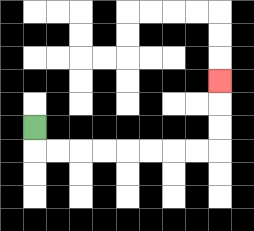{'start': '[1, 5]', 'end': '[9, 3]', 'path_directions': 'D,R,R,R,R,R,R,R,R,U,U,U', 'path_coordinates': '[[1, 5], [1, 6], [2, 6], [3, 6], [4, 6], [5, 6], [6, 6], [7, 6], [8, 6], [9, 6], [9, 5], [9, 4], [9, 3]]'}